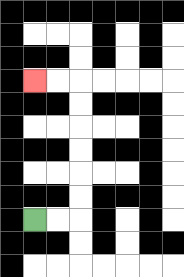{'start': '[1, 9]', 'end': '[1, 3]', 'path_directions': 'R,R,U,U,U,U,U,U,L,L', 'path_coordinates': '[[1, 9], [2, 9], [3, 9], [3, 8], [3, 7], [3, 6], [3, 5], [3, 4], [3, 3], [2, 3], [1, 3]]'}